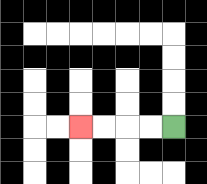{'start': '[7, 5]', 'end': '[3, 5]', 'path_directions': 'L,L,L,L', 'path_coordinates': '[[7, 5], [6, 5], [5, 5], [4, 5], [3, 5]]'}